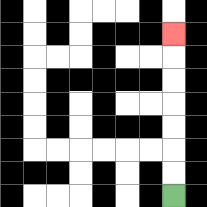{'start': '[7, 8]', 'end': '[7, 1]', 'path_directions': 'U,U,U,U,U,U,U', 'path_coordinates': '[[7, 8], [7, 7], [7, 6], [7, 5], [7, 4], [7, 3], [7, 2], [7, 1]]'}